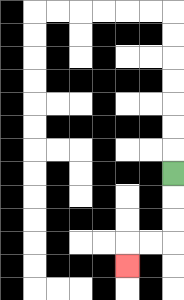{'start': '[7, 7]', 'end': '[5, 11]', 'path_directions': 'D,D,D,L,L,D', 'path_coordinates': '[[7, 7], [7, 8], [7, 9], [7, 10], [6, 10], [5, 10], [5, 11]]'}